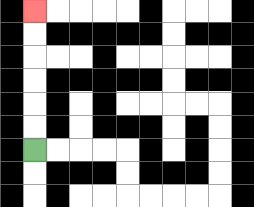{'start': '[1, 6]', 'end': '[1, 0]', 'path_directions': 'U,U,U,U,U,U', 'path_coordinates': '[[1, 6], [1, 5], [1, 4], [1, 3], [1, 2], [1, 1], [1, 0]]'}